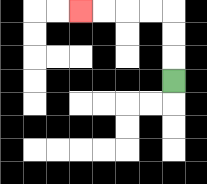{'start': '[7, 3]', 'end': '[3, 0]', 'path_directions': 'U,U,U,L,L,L,L', 'path_coordinates': '[[7, 3], [7, 2], [7, 1], [7, 0], [6, 0], [5, 0], [4, 0], [3, 0]]'}